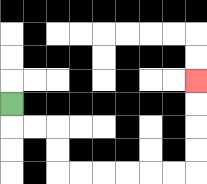{'start': '[0, 4]', 'end': '[8, 3]', 'path_directions': 'D,R,R,D,D,R,R,R,R,R,R,U,U,U,U', 'path_coordinates': '[[0, 4], [0, 5], [1, 5], [2, 5], [2, 6], [2, 7], [3, 7], [4, 7], [5, 7], [6, 7], [7, 7], [8, 7], [8, 6], [8, 5], [8, 4], [8, 3]]'}